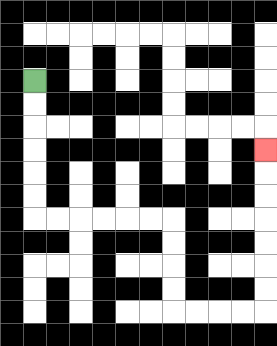{'start': '[1, 3]', 'end': '[11, 6]', 'path_directions': 'D,D,D,D,D,D,R,R,R,R,R,R,D,D,D,D,R,R,R,R,U,U,U,U,U,U,U', 'path_coordinates': '[[1, 3], [1, 4], [1, 5], [1, 6], [1, 7], [1, 8], [1, 9], [2, 9], [3, 9], [4, 9], [5, 9], [6, 9], [7, 9], [7, 10], [7, 11], [7, 12], [7, 13], [8, 13], [9, 13], [10, 13], [11, 13], [11, 12], [11, 11], [11, 10], [11, 9], [11, 8], [11, 7], [11, 6]]'}